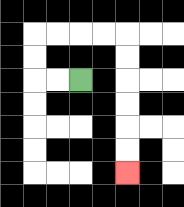{'start': '[3, 3]', 'end': '[5, 7]', 'path_directions': 'L,L,U,U,R,R,R,R,D,D,D,D,D,D', 'path_coordinates': '[[3, 3], [2, 3], [1, 3], [1, 2], [1, 1], [2, 1], [3, 1], [4, 1], [5, 1], [5, 2], [5, 3], [5, 4], [5, 5], [5, 6], [5, 7]]'}